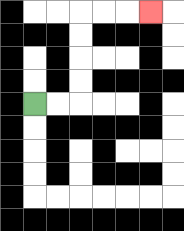{'start': '[1, 4]', 'end': '[6, 0]', 'path_directions': 'R,R,U,U,U,U,R,R,R', 'path_coordinates': '[[1, 4], [2, 4], [3, 4], [3, 3], [3, 2], [3, 1], [3, 0], [4, 0], [5, 0], [6, 0]]'}